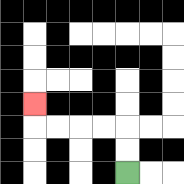{'start': '[5, 7]', 'end': '[1, 4]', 'path_directions': 'U,U,L,L,L,L,U', 'path_coordinates': '[[5, 7], [5, 6], [5, 5], [4, 5], [3, 5], [2, 5], [1, 5], [1, 4]]'}